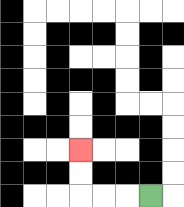{'start': '[6, 8]', 'end': '[3, 6]', 'path_directions': 'L,L,L,U,U', 'path_coordinates': '[[6, 8], [5, 8], [4, 8], [3, 8], [3, 7], [3, 6]]'}